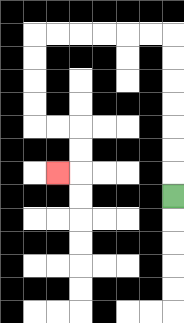{'start': '[7, 8]', 'end': '[2, 7]', 'path_directions': 'U,U,U,U,U,U,U,L,L,L,L,L,L,D,D,D,D,R,R,D,D,L', 'path_coordinates': '[[7, 8], [7, 7], [7, 6], [7, 5], [7, 4], [7, 3], [7, 2], [7, 1], [6, 1], [5, 1], [4, 1], [3, 1], [2, 1], [1, 1], [1, 2], [1, 3], [1, 4], [1, 5], [2, 5], [3, 5], [3, 6], [3, 7], [2, 7]]'}